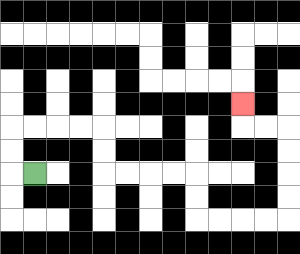{'start': '[1, 7]', 'end': '[10, 4]', 'path_directions': 'L,U,U,R,R,R,R,D,D,R,R,R,R,D,D,R,R,R,R,U,U,U,U,L,L,U', 'path_coordinates': '[[1, 7], [0, 7], [0, 6], [0, 5], [1, 5], [2, 5], [3, 5], [4, 5], [4, 6], [4, 7], [5, 7], [6, 7], [7, 7], [8, 7], [8, 8], [8, 9], [9, 9], [10, 9], [11, 9], [12, 9], [12, 8], [12, 7], [12, 6], [12, 5], [11, 5], [10, 5], [10, 4]]'}